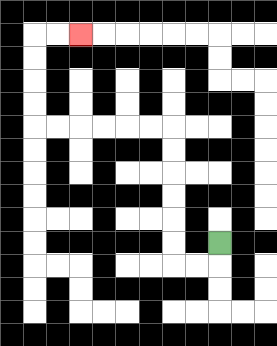{'start': '[9, 10]', 'end': '[3, 1]', 'path_directions': 'D,L,L,U,U,U,U,U,U,L,L,L,L,L,L,U,U,U,U,R,R', 'path_coordinates': '[[9, 10], [9, 11], [8, 11], [7, 11], [7, 10], [7, 9], [7, 8], [7, 7], [7, 6], [7, 5], [6, 5], [5, 5], [4, 5], [3, 5], [2, 5], [1, 5], [1, 4], [1, 3], [1, 2], [1, 1], [2, 1], [3, 1]]'}